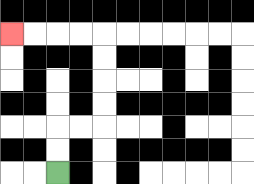{'start': '[2, 7]', 'end': '[0, 1]', 'path_directions': 'U,U,R,R,U,U,U,U,L,L,L,L', 'path_coordinates': '[[2, 7], [2, 6], [2, 5], [3, 5], [4, 5], [4, 4], [4, 3], [4, 2], [4, 1], [3, 1], [2, 1], [1, 1], [0, 1]]'}